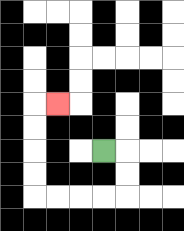{'start': '[4, 6]', 'end': '[2, 4]', 'path_directions': 'R,D,D,L,L,L,L,U,U,U,U,R', 'path_coordinates': '[[4, 6], [5, 6], [5, 7], [5, 8], [4, 8], [3, 8], [2, 8], [1, 8], [1, 7], [1, 6], [1, 5], [1, 4], [2, 4]]'}